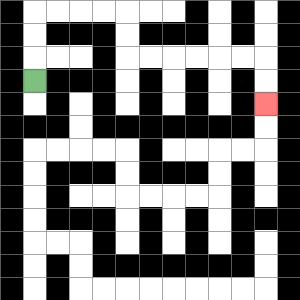{'start': '[1, 3]', 'end': '[11, 4]', 'path_directions': 'U,U,U,R,R,R,R,D,D,R,R,R,R,R,R,D,D', 'path_coordinates': '[[1, 3], [1, 2], [1, 1], [1, 0], [2, 0], [3, 0], [4, 0], [5, 0], [5, 1], [5, 2], [6, 2], [7, 2], [8, 2], [9, 2], [10, 2], [11, 2], [11, 3], [11, 4]]'}